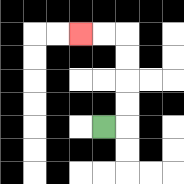{'start': '[4, 5]', 'end': '[3, 1]', 'path_directions': 'R,U,U,U,U,L,L', 'path_coordinates': '[[4, 5], [5, 5], [5, 4], [5, 3], [5, 2], [5, 1], [4, 1], [3, 1]]'}